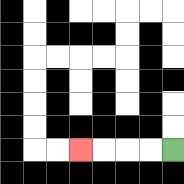{'start': '[7, 6]', 'end': '[3, 6]', 'path_directions': 'L,L,L,L', 'path_coordinates': '[[7, 6], [6, 6], [5, 6], [4, 6], [3, 6]]'}